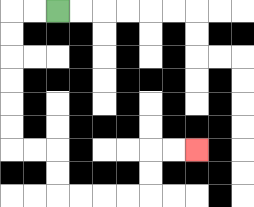{'start': '[2, 0]', 'end': '[8, 6]', 'path_directions': 'L,L,D,D,D,D,D,D,R,R,D,D,R,R,R,R,U,U,R,R', 'path_coordinates': '[[2, 0], [1, 0], [0, 0], [0, 1], [0, 2], [0, 3], [0, 4], [0, 5], [0, 6], [1, 6], [2, 6], [2, 7], [2, 8], [3, 8], [4, 8], [5, 8], [6, 8], [6, 7], [6, 6], [7, 6], [8, 6]]'}